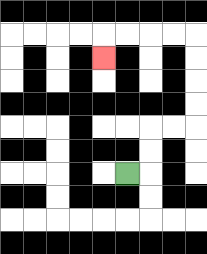{'start': '[5, 7]', 'end': '[4, 2]', 'path_directions': 'R,U,U,R,R,U,U,U,U,L,L,L,L,D', 'path_coordinates': '[[5, 7], [6, 7], [6, 6], [6, 5], [7, 5], [8, 5], [8, 4], [8, 3], [8, 2], [8, 1], [7, 1], [6, 1], [5, 1], [4, 1], [4, 2]]'}